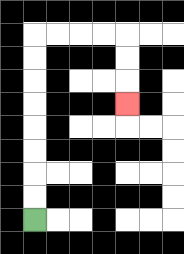{'start': '[1, 9]', 'end': '[5, 4]', 'path_directions': 'U,U,U,U,U,U,U,U,R,R,R,R,D,D,D', 'path_coordinates': '[[1, 9], [1, 8], [1, 7], [1, 6], [1, 5], [1, 4], [1, 3], [1, 2], [1, 1], [2, 1], [3, 1], [4, 1], [5, 1], [5, 2], [5, 3], [5, 4]]'}